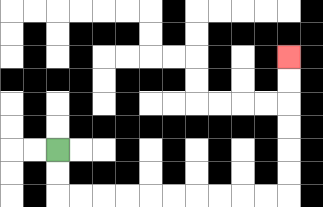{'start': '[2, 6]', 'end': '[12, 2]', 'path_directions': 'D,D,R,R,R,R,R,R,R,R,R,R,U,U,U,U,U,U', 'path_coordinates': '[[2, 6], [2, 7], [2, 8], [3, 8], [4, 8], [5, 8], [6, 8], [7, 8], [8, 8], [9, 8], [10, 8], [11, 8], [12, 8], [12, 7], [12, 6], [12, 5], [12, 4], [12, 3], [12, 2]]'}